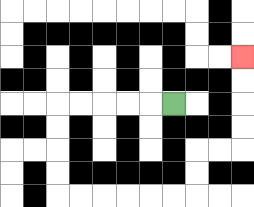{'start': '[7, 4]', 'end': '[10, 2]', 'path_directions': 'L,L,L,L,L,D,D,D,D,R,R,R,R,R,R,U,U,R,R,U,U,U,U', 'path_coordinates': '[[7, 4], [6, 4], [5, 4], [4, 4], [3, 4], [2, 4], [2, 5], [2, 6], [2, 7], [2, 8], [3, 8], [4, 8], [5, 8], [6, 8], [7, 8], [8, 8], [8, 7], [8, 6], [9, 6], [10, 6], [10, 5], [10, 4], [10, 3], [10, 2]]'}